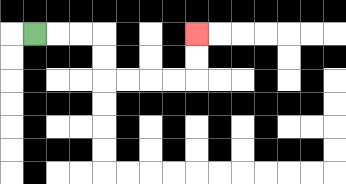{'start': '[1, 1]', 'end': '[8, 1]', 'path_directions': 'R,R,R,D,D,R,R,R,R,U,U', 'path_coordinates': '[[1, 1], [2, 1], [3, 1], [4, 1], [4, 2], [4, 3], [5, 3], [6, 3], [7, 3], [8, 3], [8, 2], [8, 1]]'}